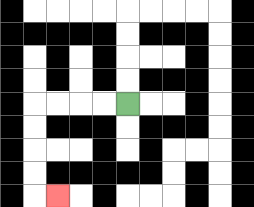{'start': '[5, 4]', 'end': '[2, 8]', 'path_directions': 'L,L,L,L,D,D,D,D,R', 'path_coordinates': '[[5, 4], [4, 4], [3, 4], [2, 4], [1, 4], [1, 5], [1, 6], [1, 7], [1, 8], [2, 8]]'}